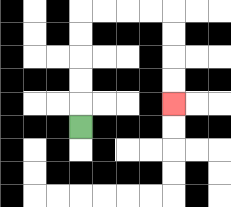{'start': '[3, 5]', 'end': '[7, 4]', 'path_directions': 'U,U,U,U,U,R,R,R,R,D,D,D,D', 'path_coordinates': '[[3, 5], [3, 4], [3, 3], [3, 2], [3, 1], [3, 0], [4, 0], [5, 0], [6, 0], [7, 0], [7, 1], [7, 2], [7, 3], [7, 4]]'}